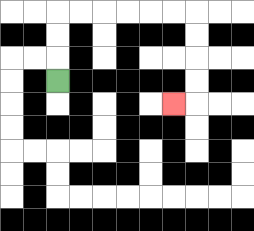{'start': '[2, 3]', 'end': '[7, 4]', 'path_directions': 'U,U,U,R,R,R,R,R,R,D,D,D,D,L', 'path_coordinates': '[[2, 3], [2, 2], [2, 1], [2, 0], [3, 0], [4, 0], [5, 0], [6, 0], [7, 0], [8, 0], [8, 1], [8, 2], [8, 3], [8, 4], [7, 4]]'}